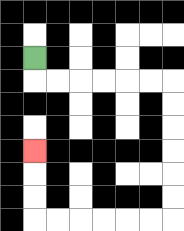{'start': '[1, 2]', 'end': '[1, 6]', 'path_directions': 'D,R,R,R,R,R,R,D,D,D,D,D,D,L,L,L,L,L,L,U,U,U', 'path_coordinates': '[[1, 2], [1, 3], [2, 3], [3, 3], [4, 3], [5, 3], [6, 3], [7, 3], [7, 4], [7, 5], [7, 6], [7, 7], [7, 8], [7, 9], [6, 9], [5, 9], [4, 9], [3, 9], [2, 9], [1, 9], [1, 8], [1, 7], [1, 6]]'}